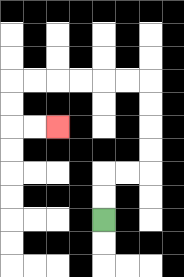{'start': '[4, 9]', 'end': '[2, 5]', 'path_directions': 'U,U,R,R,U,U,U,U,L,L,L,L,L,L,D,D,R,R', 'path_coordinates': '[[4, 9], [4, 8], [4, 7], [5, 7], [6, 7], [6, 6], [6, 5], [6, 4], [6, 3], [5, 3], [4, 3], [3, 3], [2, 3], [1, 3], [0, 3], [0, 4], [0, 5], [1, 5], [2, 5]]'}